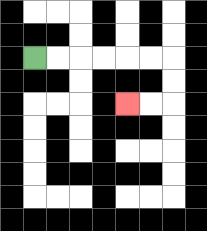{'start': '[1, 2]', 'end': '[5, 4]', 'path_directions': 'R,R,R,R,R,R,D,D,L,L', 'path_coordinates': '[[1, 2], [2, 2], [3, 2], [4, 2], [5, 2], [6, 2], [7, 2], [7, 3], [7, 4], [6, 4], [5, 4]]'}